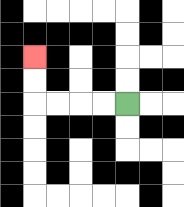{'start': '[5, 4]', 'end': '[1, 2]', 'path_directions': 'L,L,L,L,U,U', 'path_coordinates': '[[5, 4], [4, 4], [3, 4], [2, 4], [1, 4], [1, 3], [1, 2]]'}